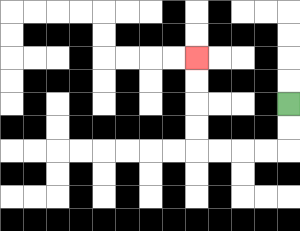{'start': '[12, 4]', 'end': '[8, 2]', 'path_directions': 'D,D,L,L,L,L,U,U,U,U', 'path_coordinates': '[[12, 4], [12, 5], [12, 6], [11, 6], [10, 6], [9, 6], [8, 6], [8, 5], [8, 4], [8, 3], [8, 2]]'}